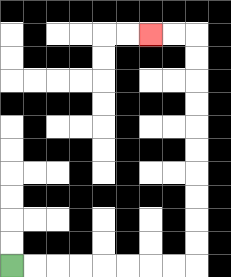{'start': '[0, 11]', 'end': '[6, 1]', 'path_directions': 'R,R,R,R,R,R,R,R,U,U,U,U,U,U,U,U,U,U,L,L', 'path_coordinates': '[[0, 11], [1, 11], [2, 11], [3, 11], [4, 11], [5, 11], [6, 11], [7, 11], [8, 11], [8, 10], [8, 9], [8, 8], [8, 7], [8, 6], [8, 5], [8, 4], [8, 3], [8, 2], [8, 1], [7, 1], [6, 1]]'}